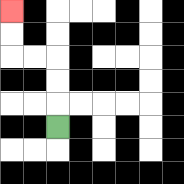{'start': '[2, 5]', 'end': '[0, 0]', 'path_directions': 'U,U,U,L,L,U,U', 'path_coordinates': '[[2, 5], [2, 4], [2, 3], [2, 2], [1, 2], [0, 2], [0, 1], [0, 0]]'}